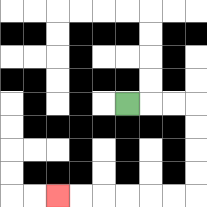{'start': '[5, 4]', 'end': '[2, 8]', 'path_directions': 'R,R,R,D,D,D,D,L,L,L,L,L,L', 'path_coordinates': '[[5, 4], [6, 4], [7, 4], [8, 4], [8, 5], [8, 6], [8, 7], [8, 8], [7, 8], [6, 8], [5, 8], [4, 8], [3, 8], [2, 8]]'}